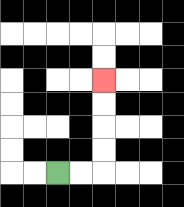{'start': '[2, 7]', 'end': '[4, 3]', 'path_directions': 'R,R,U,U,U,U', 'path_coordinates': '[[2, 7], [3, 7], [4, 7], [4, 6], [4, 5], [4, 4], [4, 3]]'}